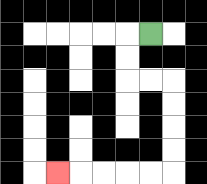{'start': '[6, 1]', 'end': '[2, 7]', 'path_directions': 'L,D,D,R,R,D,D,D,D,L,L,L,L,L', 'path_coordinates': '[[6, 1], [5, 1], [5, 2], [5, 3], [6, 3], [7, 3], [7, 4], [7, 5], [7, 6], [7, 7], [6, 7], [5, 7], [4, 7], [3, 7], [2, 7]]'}